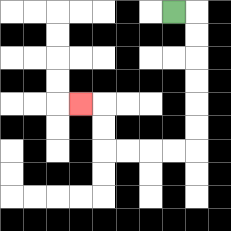{'start': '[7, 0]', 'end': '[3, 4]', 'path_directions': 'R,D,D,D,D,D,D,L,L,L,L,U,U,L', 'path_coordinates': '[[7, 0], [8, 0], [8, 1], [8, 2], [8, 3], [8, 4], [8, 5], [8, 6], [7, 6], [6, 6], [5, 6], [4, 6], [4, 5], [4, 4], [3, 4]]'}